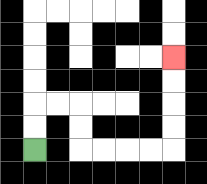{'start': '[1, 6]', 'end': '[7, 2]', 'path_directions': 'U,U,R,R,D,D,R,R,R,R,U,U,U,U', 'path_coordinates': '[[1, 6], [1, 5], [1, 4], [2, 4], [3, 4], [3, 5], [3, 6], [4, 6], [5, 6], [6, 6], [7, 6], [7, 5], [7, 4], [7, 3], [7, 2]]'}